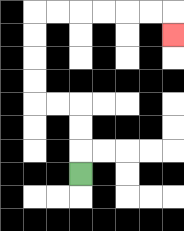{'start': '[3, 7]', 'end': '[7, 1]', 'path_directions': 'U,U,U,L,L,U,U,U,U,R,R,R,R,R,R,D', 'path_coordinates': '[[3, 7], [3, 6], [3, 5], [3, 4], [2, 4], [1, 4], [1, 3], [1, 2], [1, 1], [1, 0], [2, 0], [3, 0], [4, 0], [5, 0], [6, 0], [7, 0], [7, 1]]'}